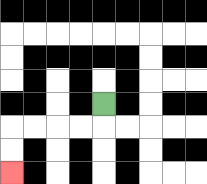{'start': '[4, 4]', 'end': '[0, 7]', 'path_directions': 'D,L,L,L,L,D,D', 'path_coordinates': '[[4, 4], [4, 5], [3, 5], [2, 5], [1, 5], [0, 5], [0, 6], [0, 7]]'}